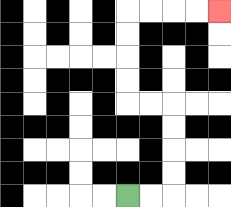{'start': '[5, 8]', 'end': '[9, 0]', 'path_directions': 'R,R,U,U,U,U,L,L,U,U,U,U,R,R,R,R', 'path_coordinates': '[[5, 8], [6, 8], [7, 8], [7, 7], [7, 6], [7, 5], [7, 4], [6, 4], [5, 4], [5, 3], [5, 2], [5, 1], [5, 0], [6, 0], [7, 0], [8, 0], [9, 0]]'}